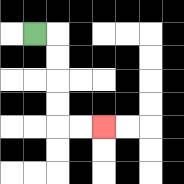{'start': '[1, 1]', 'end': '[4, 5]', 'path_directions': 'R,D,D,D,D,R,R', 'path_coordinates': '[[1, 1], [2, 1], [2, 2], [2, 3], [2, 4], [2, 5], [3, 5], [4, 5]]'}